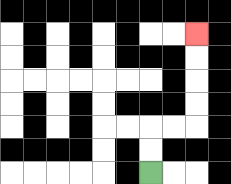{'start': '[6, 7]', 'end': '[8, 1]', 'path_directions': 'U,U,R,R,U,U,U,U', 'path_coordinates': '[[6, 7], [6, 6], [6, 5], [7, 5], [8, 5], [8, 4], [8, 3], [8, 2], [8, 1]]'}